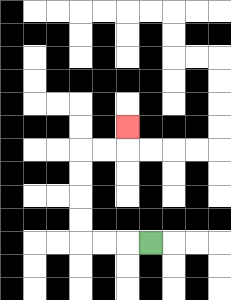{'start': '[6, 10]', 'end': '[5, 5]', 'path_directions': 'L,L,L,U,U,U,U,R,R,U', 'path_coordinates': '[[6, 10], [5, 10], [4, 10], [3, 10], [3, 9], [3, 8], [3, 7], [3, 6], [4, 6], [5, 6], [5, 5]]'}